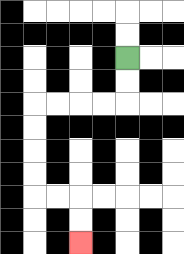{'start': '[5, 2]', 'end': '[3, 10]', 'path_directions': 'D,D,L,L,L,L,D,D,D,D,R,R,D,D', 'path_coordinates': '[[5, 2], [5, 3], [5, 4], [4, 4], [3, 4], [2, 4], [1, 4], [1, 5], [1, 6], [1, 7], [1, 8], [2, 8], [3, 8], [3, 9], [3, 10]]'}